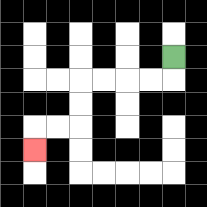{'start': '[7, 2]', 'end': '[1, 6]', 'path_directions': 'D,L,L,L,L,D,D,L,L,D', 'path_coordinates': '[[7, 2], [7, 3], [6, 3], [5, 3], [4, 3], [3, 3], [3, 4], [3, 5], [2, 5], [1, 5], [1, 6]]'}